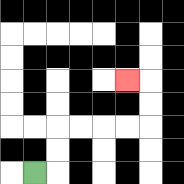{'start': '[1, 7]', 'end': '[5, 3]', 'path_directions': 'R,U,U,R,R,R,R,U,U,L', 'path_coordinates': '[[1, 7], [2, 7], [2, 6], [2, 5], [3, 5], [4, 5], [5, 5], [6, 5], [6, 4], [6, 3], [5, 3]]'}